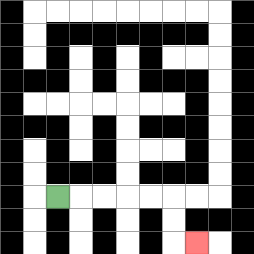{'start': '[2, 8]', 'end': '[8, 10]', 'path_directions': 'R,R,R,R,R,D,D,R', 'path_coordinates': '[[2, 8], [3, 8], [4, 8], [5, 8], [6, 8], [7, 8], [7, 9], [7, 10], [8, 10]]'}